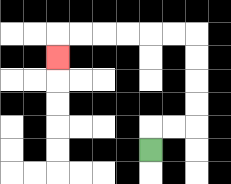{'start': '[6, 6]', 'end': '[2, 2]', 'path_directions': 'U,R,R,U,U,U,U,L,L,L,L,L,L,D', 'path_coordinates': '[[6, 6], [6, 5], [7, 5], [8, 5], [8, 4], [8, 3], [8, 2], [8, 1], [7, 1], [6, 1], [5, 1], [4, 1], [3, 1], [2, 1], [2, 2]]'}